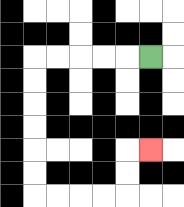{'start': '[6, 2]', 'end': '[6, 6]', 'path_directions': 'L,L,L,L,L,D,D,D,D,D,D,R,R,R,R,U,U,R', 'path_coordinates': '[[6, 2], [5, 2], [4, 2], [3, 2], [2, 2], [1, 2], [1, 3], [1, 4], [1, 5], [1, 6], [1, 7], [1, 8], [2, 8], [3, 8], [4, 8], [5, 8], [5, 7], [5, 6], [6, 6]]'}